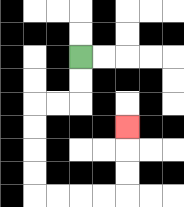{'start': '[3, 2]', 'end': '[5, 5]', 'path_directions': 'D,D,L,L,D,D,D,D,R,R,R,R,U,U,U', 'path_coordinates': '[[3, 2], [3, 3], [3, 4], [2, 4], [1, 4], [1, 5], [1, 6], [1, 7], [1, 8], [2, 8], [3, 8], [4, 8], [5, 8], [5, 7], [5, 6], [5, 5]]'}